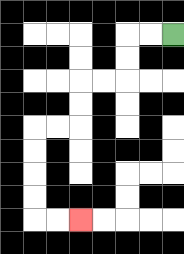{'start': '[7, 1]', 'end': '[3, 9]', 'path_directions': 'L,L,D,D,L,L,D,D,L,L,D,D,D,D,R,R', 'path_coordinates': '[[7, 1], [6, 1], [5, 1], [5, 2], [5, 3], [4, 3], [3, 3], [3, 4], [3, 5], [2, 5], [1, 5], [1, 6], [1, 7], [1, 8], [1, 9], [2, 9], [3, 9]]'}